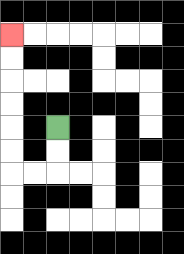{'start': '[2, 5]', 'end': '[0, 1]', 'path_directions': 'D,D,L,L,U,U,U,U,U,U', 'path_coordinates': '[[2, 5], [2, 6], [2, 7], [1, 7], [0, 7], [0, 6], [0, 5], [0, 4], [0, 3], [0, 2], [0, 1]]'}